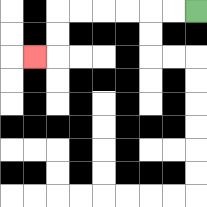{'start': '[8, 0]', 'end': '[1, 2]', 'path_directions': 'L,L,L,L,L,L,D,D,L', 'path_coordinates': '[[8, 0], [7, 0], [6, 0], [5, 0], [4, 0], [3, 0], [2, 0], [2, 1], [2, 2], [1, 2]]'}